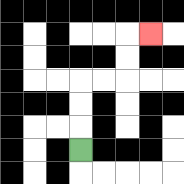{'start': '[3, 6]', 'end': '[6, 1]', 'path_directions': 'U,U,U,R,R,U,U,R', 'path_coordinates': '[[3, 6], [3, 5], [3, 4], [3, 3], [4, 3], [5, 3], [5, 2], [5, 1], [6, 1]]'}